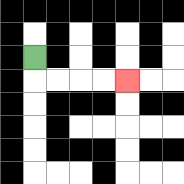{'start': '[1, 2]', 'end': '[5, 3]', 'path_directions': 'D,R,R,R,R', 'path_coordinates': '[[1, 2], [1, 3], [2, 3], [3, 3], [4, 3], [5, 3]]'}